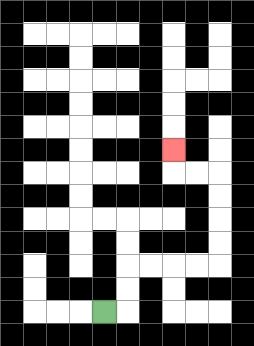{'start': '[4, 13]', 'end': '[7, 6]', 'path_directions': 'R,U,U,R,R,R,R,U,U,U,U,L,L,U', 'path_coordinates': '[[4, 13], [5, 13], [5, 12], [5, 11], [6, 11], [7, 11], [8, 11], [9, 11], [9, 10], [9, 9], [9, 8], [9, 7], [8, 7], [7, 7], [7, 6]]'}